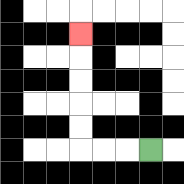{'start': '[6, 6]', 'end': '[3, 1]', 'path_directions': 'L,L,L,U,U,U,U,U', 'path_coordinates': '[[6, 6], [5, 6], [4, 6], [3, 6], [3, 5], [3, 4], [3, 3], [3, 2], [3, 1]]'}